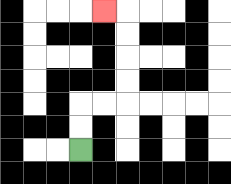{'start': '[3, 6]', 'end': '[4, 0]', 'path_directions': 'U,U,R,R,U,U,U,U,L', 'path_coordinates': '[[3, 6], [3, 5], [3, 4], [4, 4], [5, 4], [5, 3], [5, 2], [5, 1], [5, 0], [4, 0]]'}